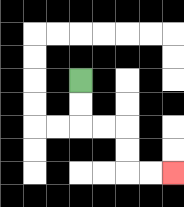{'start': '[3, 3]', 'end': '[7, 7]', 'path_directions': 'D,D,R,R,D,D,R,R', 'path_coordinates': '[[3, 3], [3, 4], [3, 5], [4, 5], [5, 5], [5, 6], [5, 7], [6, 7], [7, 7]]'}